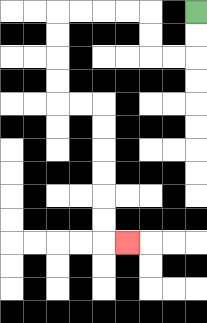{'start': '[8, 0]', 'end': '[5, 10]', 'path_directions': 'D,D,L,L,U,U,L,L,L,L,D,D,D,D,R,R,D,D,D,D,D,D,R', 'path_coordinates': '[[8, 0], [8, 1], [8, 2], [7, 2], [6, 2], [6, 1], [6, 0], [5, 0], [4, 0], [3, 0], [2, 0], [2, 1], [2, 2], [2, 3], [2, 4], [3, 4], [4, 4], [4, 5], [4, 6], [4, 7], [4, 8], [4, 9], [4, 10], [5, 10]]'}